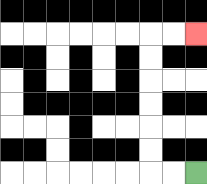{'start': '[8, 7]', 'end': '[8, 1]', 'path_directions': 'L,L,U,U,U,U,U,U,R,R', 'path_coordinates': '[[8, 7], [7, 7], [6, 7], [6, 6], [6, 5], [6, 4], [6, 3], [6, 2], [6, 1], [7, 1], [8, 1]]'}